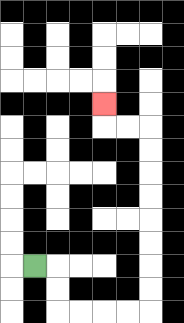{'start': '[1, 11]', 'end': '[4, 4]', 'path_directions': 'R,D,D,R,R,R,R,U,U,U,U,U,U,U,U,L,L,U', 'path_coordinates': '[[1, 11], [2, 11], [2, 12], [2, 13], [3, 13], [4, 13], [5, 13], [6, 13], [6, 12], [6, 11], [6, 10], [6, 9], [6, 8], [6, 7], [6, 6], [6, 5], [5, 5], [4, 5], [4, 4]]'}